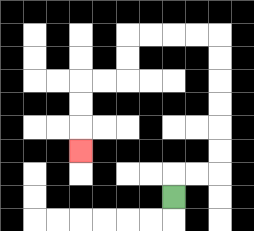{'start': '[7, 8]', 'end': '[3, 6]', 'path_directions': 'U,R,R,U,U,U,U,U,U,L,L,L,L,D,D,L,L,D,D,D', 'path_coordinates': '[[7, 8], [7, 7], [8, 7], [9, 7], [9, 6], [9, 5], [9, 4], [9, 3], [9, 2], [9, 1], [8, 1], [7, 1], [6, 1], [5, 1], [5, 2], [5, 3], [4, 3], [3, 3], [3, 4], [3, 5], [3, 6]]'}